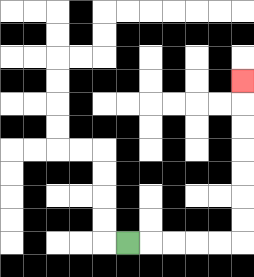{'start': '[5, 10]', 'end': '[10, 3]', 'path_directions': 'R,R,R,R,R,U,U,U,U,U,U,U', 'path_coordinates': '[[5, 10], [6, 10], [7, 10], [8, 10], [9, 10], [10, 10], [10, 9], [10, 8], [10, 7], [10, 6], [10, 5], [10, 4], [10, 3]]'}